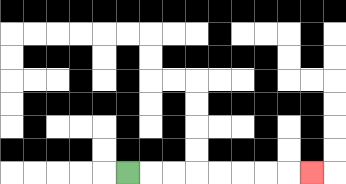{'start': '[5, 7]', 'end': '[13, 7]', 'path_directions': 'R,R,R,R,R,R,R,R', 'path_coordinates': '[[5, 7], [6, 7], [7, 7], [8, 7], [9, 7], [10, 7], [11, 7], [12, 7], [13, 7]]'}